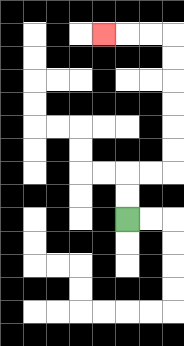{'start': '[5, 9]', 'end': '[4, 1]', 'path_directions': 'U,U,R,R,U,U,U,U,U,U,L,L,L', 'path_coordinates': '[[5, 9], [5, 8], [5, 7], [6, 7], [7, 7], [7, 6], [7, 5], [7, 4], [7, 3], [7, 2], [7, 1], [6, 1], [5, 1], [4, 1]]'}